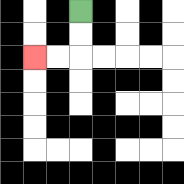{'start': '[3, 0]', 'end': '[1, 2]', 'path_directions': 'D,D,L,L', 'path_coordinates': '[[3, 0], [3, 1], [3, 2], [2, 2], [1, 2]]'}